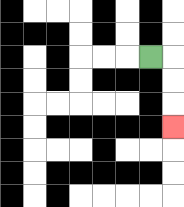{'start': '[6, 2]', 'end': '[7, 5]', 'path_directions': 'R,D,D,D', 'path_coordinates': '[[6, 2], [7, 2], [7, 3], [7, 4], [7, 5]]'}